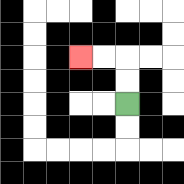{'start': '[5, 4]', 'end': '[3, 2]', 'path_directions': 'U,U,L,L', 'path_coordinates': '[[5, 4], [5, 3], [5, 2], [4, 2], [3, 2]]'}